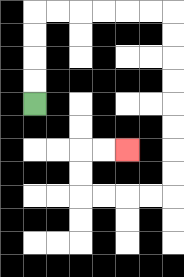{'start': '[1, 4]', 'end': '[5, 6]', 'path_directions': 'U,U,U,U,R,R,R,R,R,R,D,D,D,D,D,D,D,D,L,L,L,L,U,U,R,R', 'path_coordinates': '[[1, 4], [1, 3], [1, 2], [1, 1], [1, 0], [2, 0], [3, 0], [4, 0], [5, 0], [6, 0], [7, 0], [7, 1], [7, 2], [7, 3], [7, 4], [7, 5], [7, 6], [7, 7], [7, 8], [6, 8], [5, 8], [4, 8], [3, 8], [3, 7], [3, 6], [4, 6], [5, 6]]'}